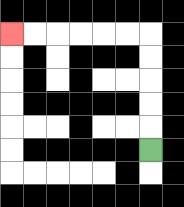{'start': '[6, 6]', 'end': '[0, 1]', 'path_directions': 'U,U,U,U,U,L,L,L,L,L,L', 'path_coordinates': '[[6, 6], [6, 5], [6, 4], [6, 3], [6, 2], [6, 1], [5, 1], [4, 1], [3, 1], [2, 1], [1, 1], [0, 1]]'}